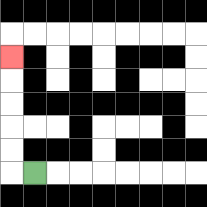{'start': '[1, 7]', 'end': '[0, 2]', 'path_directions': 'L,U,U,U,U,U', 'path_coordinates': '[[1, 7], [0, 7], [0, 6], [0, 5], [0, 4], [0, 3], [0, 2]]'}